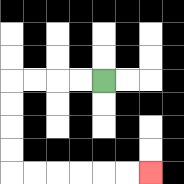{'start': '[4, 3]', 'end': '[6, 7]', 'path_directions': 'L,L,L,L,D,D,D,D,R,R,R,R,R,R', 'path_coordinates': '[[4, 3], [3, 3], [2, 3], [1, 3], [0, 3], [0, 4], [0, 5], [0, 6], [0, 7], [1, 7], [2, 7], [3, 7], [4, 7], [5, 7], [6, 7]]'}